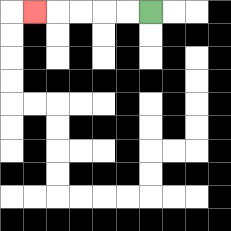{'start': '[6, 0]', 'end': '[1, 0]', 'path_directions': 'L,L,L,L,L', 'path_coordinates': '[[6, 0], [5, 0], [4, 0], [3, 0], [2, 0], [1, 0]]'}